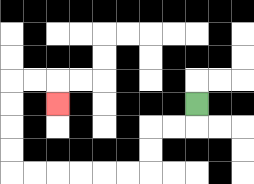{'start': '[8, 4]', 'end': '[2, 4]', 'path_directions': 'D,L,L,D,D,L,L,L,L,L,L,U,U,U,U,R,R,D', 'path_coordinates': '[[8, 4], [8, 5], [7, 5], [6, 5], [6, 6], [6, 7], [5, 7], [4, 7], [3, 7], [2, 7], [1, 7], [0, 7], [0, 6], [0, 5], [0, 4], [0, 3], [1, 3], [2, 3], [2, 4]]'}